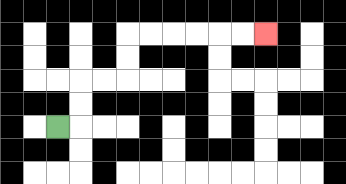{'start': '[2, 5]', 'end': '[11, 1]', 'path_directions': 'R,U,U,R,R,U,U,R,R,R,R,R,R', 'path_coordinates': '[[2, 5], [3, 5], [3, 4], [3, 3], [4, 3], [5, 3], [5, 2], [5, 1], [6, 1], [7, 1], [8, 1], [9, 1], [10, 1], [11, 1]]'}